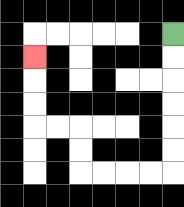{'start': '[7, 1]', 'end': '[1, 2]', 'path_directions': 'D,D,D,D,D,D,L,L,L,L,U,U,L,L,U,U,U', 'path_coordinates': '[[7, 1], [7, 2], [7, 3], [7, 4], [7, 5], [7, 6], [7, 7], [6, 7], [5, 7], [4, 7], [3, 7], [3, 6], [3, 5], [2, 5], [1, 5], [1, 4], [1, 3], [1, 2]]'}